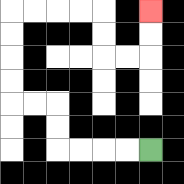{'start': '[6, 6]', 'end': '[6, 0]', 'path_directions': 'L,L,L,L,U,U,L,L,U,U,U,U,R,R,R,R,D,D,R,R,U,U', 'path_coordinates': '[[6, 6], [5, 6], [4, 6], [3, 6], [2, 6], [2, 5], [2, 4], [1, 4], [0, 4], [0, 3], [0, 2], [0, 1], [0, 0], [1, 0], [2, 0], [3, 0], [4, 0], [4, 1], [4, 2], [5, 2], [6, 2], [6, 1], [6, 0]]'}